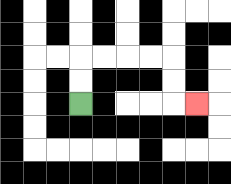{'start': '[3, 4]', 'end': '[8, 4]', 'path_directions': 'U,U,R,R,R,R,D,D,R', 'path_coordinates': '[[3, 4], [3, 3], [3, 2], [4, 2], [5, 2], [6, 2], [7, 2], [7, 3], [7, 4], [8, 4]]'}